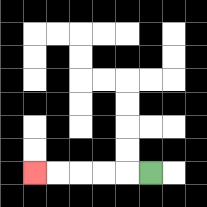{'start': '[6, 7]', 'end': '[1, 7]', 'path_directions': 'L,L,L,L,L', 'path_coordinates': '[[6, 7], [5, 7], [4, 7], [3, 7], [2, 7], [1, 7]]'}